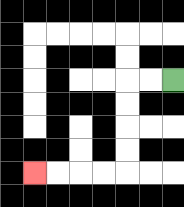{'start': '[7, 3]', 'end': '[1, 7]', 'path_directions': 'L,L,D,D,D,D,L,L,L,L', 'path_coordinates': '[[7, 3], [6, 3], [5, 3], [5, 4], [5, 5], [5, 6], [5, 7], [4, 7], [3, 7], [2, 7], [1, 7]]'}